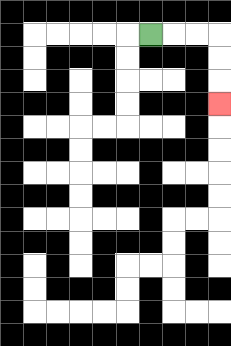{'start': '[6, 1]', 'end': '[9, 4]', 'path_directions': 'R,R,R,D,D,D', 'path_coordinates': '[[6, 1], [7, 1], [8, 1], [9, 1], [9, 2], [9, 3], [9, 4]]'}